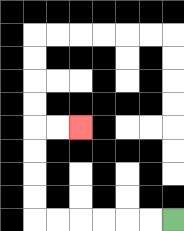{'start': '[7, 9]', 'end': '[3, 5]', 'path_directions': 'L,L,L,L,L,L,U,U,U,U,R,R', 'path_coordinates': '[[7, 9], [6, 9], [5, 9], [4, 9], [3, 9], [2, 9], [1, 9], [1, 8], [1, 7], [1, 6], [1, 5], [2, 5], [3, 5]]'}